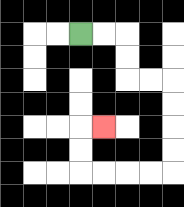{'start': '[3, 1]', 'end': '[4, 5]', 'path_directions': 'R,R,D,D,R,R,D,D,D,D,L,L,L,L,U,U,R', 'path_coordinates': '[[3, 1], [4, 1], [5, 1], [5, 2], [5, 3], [6, 3], [7, 3], [7, 4], [7, 5], [7, 6], [7, 7], [6, 7], [5, 7], [4, 7], [3, 7], [3, 6], [3, 5], [4, 5]]'}